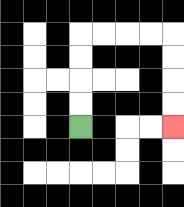{'start': '[3, 5]', 'end': '[7, 5]', 'path_directions': 'U,U,U,U,R,R,R,R,D,D,D,D', 'path_coordinates': '[[3, 5], [3, 4], [3, 3], [3, 2], [3, 1], [4, 1], [5, 1], [6, 1], [7, 1], [7, 2], [7, 3], [7, 4], [7, 5]]'}